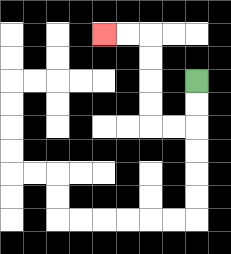{'start': '[8, 3]', 'end': '[4, 1]', 'path_directions': 'D,D,L,L,U,U,U,U,L,L', 'path_coordinates': '[[8, 3], [8, 4], [8, 5], [7, 5], [6, 5], [6, 4], [6, 3], [6, 2], [6, 1], [5, 1], [4, 1]]'}